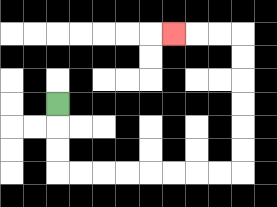{'start': '[2, 4]', 'end': '[7, 1]', 'path_directions': 'D,D,D,R,R,R,R,R,R,R,R,U,U,U,U,U,U,L,L,L', 'path_coordinates': '[[2, 4], [2, 5], [2, 6], [2, 7], [3, 7], [4, 7], [5, 7], [6, 7], [7, 7], [8, 7], [9, 7], [10, 7], [10, 6], [10, 5], [10, 4], [10, 3], [10, 2], [10, 1], [9, 1], [8, 1], [7, 1]]'}